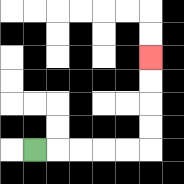{'start': '[1, 6]', 'end': '[6, 2]', 'path_directions': 'R,R,R,R,R,U,U,U,U', 'path_coordinates': '[[1, 6], [2, 6], [3, 6], [4, 6], [5, 6], [6, 6], [6, 5], [6, 4], [6, 3], [6, 2]]'}